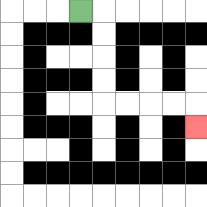{'start': '[3, 0]', 'end': '[8, 5]', 'path_directions': 'R,D,D,D,D,R,R,R,R,D', 'path_coordinates': '[[3, 0], [4, 0], [4, 1], [4, 2], [4, 3], [4, 4], [5, 4], [6, 4], [7, 4], [8, 4], [8, 5]]'}